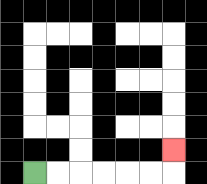{'start': '[1, 7]', 'end': '[7, 6]', 'path_directions': 'R,R,R,R,R,R,U', 'path_coordinates': '[[1, 7], [2, 7], [3, 7], [4, 7], [5, 7], [6, 7], [7, 7], [7, 6]]'}